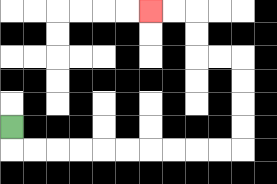{'start': '[0, 5]', 'end': '[6, 0]', 'path_directions': 'D,R,R,R,R,R,R,R,R,R,R,U,U,U,U,L,L,U,U,L,L', 'path_coordinates': '[[0, 5], [0, 6], [1, 6], [2, 6], [3, 6], [4, 6], [5, 6], [6, 6], [7, 6], [8, 6], [9, 6], [10, 6], [10, 5], [10, 4], [10, 3], [10, 2], [9, 2], [8, 2], [8, 1], [8, 0], [7, 0], [6, 0]]'}